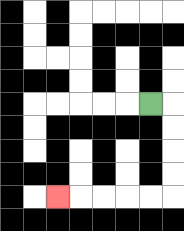{'start': '[6, 4]', 'end': '[2, 8]', 'path_directions': 'R,D,D,D,D,L,L,L,L,L', 'path_coordinates': '[[6, 4], [7, 4], [7, 5], [7, 6], [7, 7], [7, 8], [6, 8], [5, 8], [4, 8], [3, 8], [2, 8]]'}